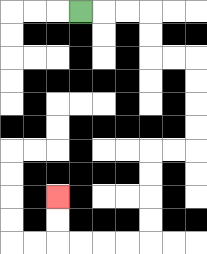{'start': '[3, 0]', 'end': '[2, 8]', 'path_directions': 'R,R,R,D,D,R,R,D,D,D,D,L,L,D,D,D,D,L,L,L,L,U,U', 'path_coordinates': '[[3, 0], [4, 0], [5, 0], [6, 0], [6, 1], [6, 2], [7, 2], [8, 2], [8, 3], [8, 4], [8, 5], [8, 6], [7, 6], [6, 6], [6, 7], [6, 8], [6, 9], [6, 10], [5, 10], [4, 10], [3, 10], [2, 10], [2, 9], [2, 8]]'}